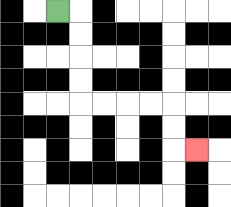{'start': '[2, 0]', 'end': '[8, 6]', 'path_directions': 'R,D,D,D,D,R,R,R,R,D,D,R', 'path_coordinates': '[[2, 0], [3, 0], [3, 1], [3, 2], [3, 3], [3, 4], [4, 4], [5, 4], [6, 4], [7, 4], [7, 5], [7, 6], [8, 6]]'}